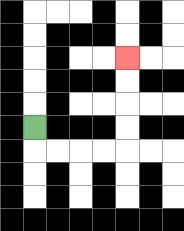{'start': '[1, 5]', 'end': '[5, 2]', 'path_directions': 'D,R,R,R,R,U,U,U,U', 'path_coordinates': '[[1, 5], [1, 6], [2, 6], [3, 6], [4, 6], [5, 6], [5, 5], [5, 4], [5, 3], [5, 2]]'}